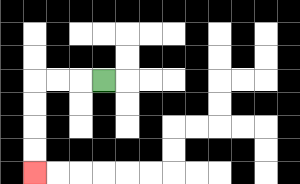{'start': '[4, 3]', 'end': '[1, 7]', 'path_directions': 'L,L,L,D,D,D,D', 'path_coordinates': '[[4, 3], [3, 3], [2, 3], [1, 3], [1, 4], [1, 5], [1, 6], [1, 7]]'}